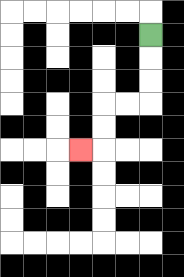{'start': '[6, 1]', 'end': '[3, 6]', 'path_directions': 'D,D,D,L,L,D,D,L', 'path_coordinates': '[[6, 1], [6, 2], [6, 3], [6, 4], [5, 4], [4, 4], [4, 5], [4, 6], [3, 6]]'}